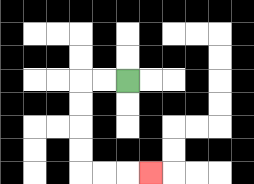{'start': '[5, 3]', 'end': '[6, 7]', 'path_directions': 'L,L,D,D,D,D,R,R,R', 'path_coordinates': '[[5, 3], [4, 3], [3, 3], [3, 4], [3, 5], [3, 6], [3, 7], [4, 7], [5, 7], [6, 7]]'}